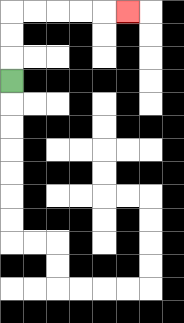{'start': '[0, 3]', 'end': '[5, 0]', 'path_directions': 'U,U,U,R,R,R,R,R', 'path_coordinates': '[[0, 3], [0, 2], [0, 1], [0, 0], [1, 0], [2, 0], [3, 0], [4, 0], [5, 0]]'}